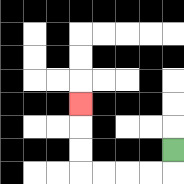{'start': '[7, 6]', 'end': '[3, 4]', 'path_directions': 'D,L,L,L,L,U,U,U', 'path_coordinates': '[[7, 6], [7, 7], [6, 7], [5, 7], [4, 7], [3, 7], [3, 6], [3, 5], [3, 4]]'}